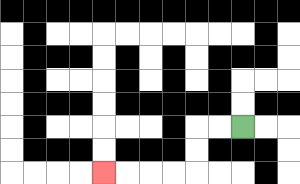{'start': '[10, 5]', 'end': '[4, 7]', 'path_directions': 'L,L,D,D,L,L,L,L', 'path_coordinates': '[[10, 5], [9, 5], [8, 5], [8, 6], [8, 7], [7, 7], [6, 7], [5, 7], [4, 7]]'}